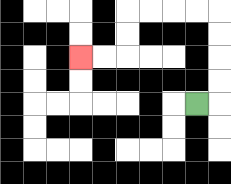{'start': '[8, 4]', 'end': '[3, 2]', 'path_directions': 'R,U,U,U,U,L,L,L,L,D,D,L,L', 'path_coordinates': '[[8, 4], [9, 4], [9, 3], [9, 2], [9, 1], [9, 0], [8, 0], [7, 0], [6, 0], [5, 0], [5, 1], [5, 2], [4, 2], [3, 2]]'}